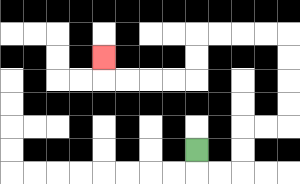{'start': '[8, 6]', 'end': '[4, 2]', 'path_directions': 'D,R,R,U,U,R,R,U,U,U,U,L,L,L,L,D,D,L,L,L,L,U', 'path_coordinates': '[[8, 6], [8, 7], [9, 7], [10, 7], [10, 6], [10, 5], [11, 5], [12, 5], [12, 4], [12, 3], [12, 2], [12, 1], [11, 1], [10, 1], [9, 1], [8, 1], [8, 2], [8, 3], [7, 3], [6, 3], [5, 3], [4, 3], [4, 2]]'}